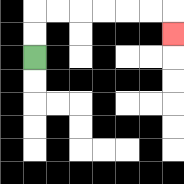{'start': '[1, 2]', 'end': '[7, 1]', 'path_directions': 'U,U,R,R,R,R,R,R,D', 'path_coordinates': '[[1, 2], [1, 1], [1, 0], [2, 0], [3, 0], [4, 0], [5, 0], [6, 0], [7, 0], [7, 1]]'}